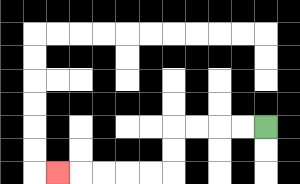{'start': '[11, 5]', 'end': '[2, 7]', 'path_directions': 'L,L,L,L,D,D,L,L,L,L,L', 'path_coordinates': '[[11, 5], [10, 5], [9, 5], [8, 5], [7, 5], [7, 6], [7, 7], [6, 7], [5, 7], [4, 7], [3, 7], [2, 7]]'}